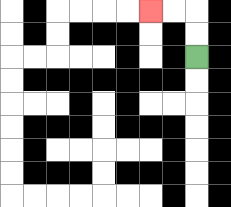{'start': '[8, 2]', 'end': '[6, 0]', 'path_directions': 'U,U,L,L', 'path_coordinates': '[[8, 2], [8, 1], [8, 0], [7, 0], [6, 0]]'}